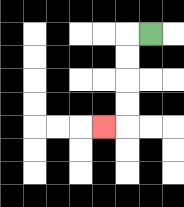{'start': '[6, 1]', 'end': '[4, 5]', 'path_directions': 'L,D,D,D,D,L', 'path_coordinates': '[[6, 1], [5, 1], [5, 2], [5, 3], [5, 4], [5, 5], [4, 5]]'}